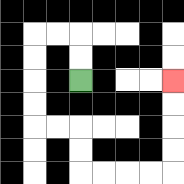{'start': '[3, 3]', 'end': '[7, 3]', 'path_directions': 'U,U,L,L,D,D,D,D,R,R,D,D,R,R,R,R,U,U,U,U', 'path_coordinates': '[[3, 3], [3, 2], [3, 1], [2, 1], [1, 1], [1, 2], [1, 3], [1, 4], [1, 5], [2, 5], [3, 5], [3, 6], [3, 7], [4, 7], [5, 7], [6, 7], [7, 7], [7, 6], [7, 5], [7, 4], [7, 3]]'}